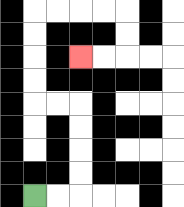{'start': '[1, 8]', 'end': '[3, 2]', 'path_directions': 'R,R,U,U,U,U,L,L,U,U,U,U,R,R,R,R,D,D,L,L', 'path_coordinates': '[[1, 8], [2, 8], [3, 8], [3, 7], [3, 6], [3, 5], [3, 4], [2, 4], [1, 4], [1, 3], [1, 2], [1, 1], [1, 0], [2, 0], [3, 0], [4, 0], [5, 0], [5, 1], [5, 2], [4, 2], [3, 2]]'}